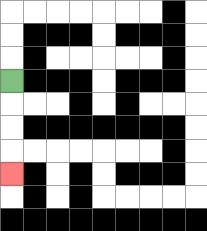{'start': '[0, 3]', 'end': '[0, 7]', 'path_directions': 'D,D,D,D', 'path_coordinates': '[[0, 3], [0, 4], [0, 5], [0, 6], [0, 7]]'}